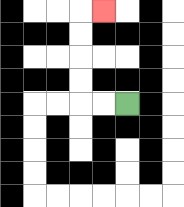{'start': '[5, 4]', 'end': '[4, 0]', 'path_directions': 'L,L,U,U,U,U,R', 'path_coordinates': '[[5, 4], [4, 4], [3, 4], [3, 3], [3, 2], [3, 1], [3, 0], [4, 0]]'}